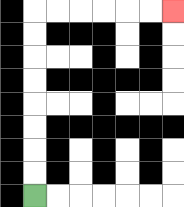{'start': '[1, 8]', 'end': '[7, 0]', 'path_directions': 'U,U,U,U,U,U,U,U,R,R,R,R,R,R', 'path_coordinates': '[[1, 8], [1, 7], [1, 6], [1, 5], [1, 4], [1, 3], [1, 2], [1, 1], [1, 0], [2, 0], [3, 0], [4, 0], [5, 0], [6, 0], [7, 0]]'}